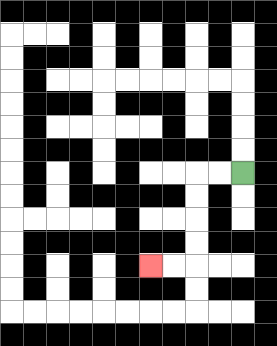{'start': '[10, 7]', 'end': '[6, 11]', 'path_directions': 'L,L,D,D,D,D,L,L', 'path_coordinates': '[[10, 7], [9, 7], [8, 7], [8, 8], [8, 9], [8, 10], [8, 11], [7, 11], [6, 11]]'}